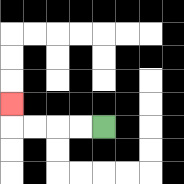{'start': '[4, 5]', 'end': '[0, 4]', 'path_directions': 'L,L,L,L,U', 'path_coordinates': '[[4, 5], [3, 5], [2, 5], [1, 5], [0, 5], [0, 4]]'}